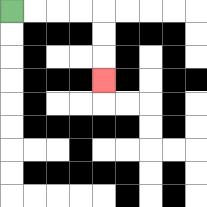{'start': '[0, 0]', 'end': '[4, 3]', 'path_directions': 'R,R,R,R,D,D,D', 'path_coordinates': '[[0, 0], [1, 0], [2, 0], [3, 0], [4, 0], [4, 1], [4, 2], [4, 3]]'}